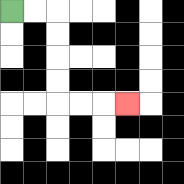{'start': '[0, 0]', 'end': '[5, 4]', 'path_directions': 'R,R,D,D,D,D,R,R,R', 'path_coordinates': '[[0, 0], [1, 0], [2, 0], [2, 1], [2, 2], [2, 3], [2, 4], [3, 4], [4, 4], [5, 4]]'}